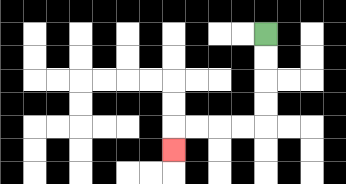{'start': '[11, 1]', 'end': '[7, 6]', 'path_directions': 'D,D,D,D,L,L,L,L,D', 'path_coordinates': '[[11, 1], [11, 2], [11, 3], [11, 4], [11, 5], [10, 5], [9, 5], [8, 5], [7, 5], [7, 6]]'}